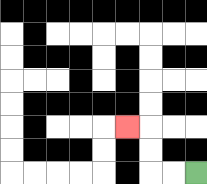{'start': '[8, 7]', 'end': '[5, 5]', 'path_directions': 'L,L,U,U,L', 'path_coordinates': '[[8, 7], [7, 7], [6, 7], [6, 6], [6, 5], [5, 5]]'}